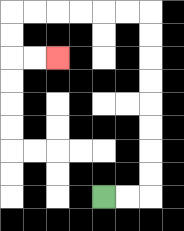{'start': '[4, 8]', 'end': '[2, 2]', 'path_directions': 'R,R,U,U,U,U,U,U,U,U,L,L,L,L,L,L,D,D,R,R', 'path_coordinates': '[[4, 8], [5, 8], [6, 8], [6, 7], [6, 6], [6, 5], [6, 4], [6, 3], [6, 2], [6, 1], [6, 0], [5, 0], [4, 0], [3, 0], [2, 0], [1, 0], [0, 0], [0, 1], [0, 2], [1, 2], [2, 2]]'}